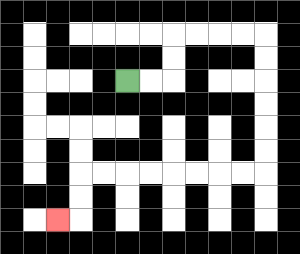{'start': '[5, 3]', 'end': '[2, 9]', 'path_directions': 'R,R,U,U,R,R,R,R,D,D,D,D,D,D,L,L,L,L,L,L,L,L,D,D,L', 'path_coordinates': '[[5, 3], [6, 3], [7, 3], [7, 2], [7, 1], [8, 1], [9, 1], [10, 1], [11, 1], [11, 2], [11, 3], [11, 4], [11, 5], [11, 6], [11, 7], [10, 7], [9, 7], [8, 7], [7, 7], [6, 7], [5, 7], [4, 7], [3, 7], [3, 8], [3, 9], [2, 9]]'}